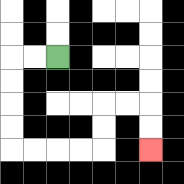{'start': '[2, 2]', 'end': '[6, 6]', 'path_directions': 'L,L,D,D,D,D,R,R,R,R,U,U,R,R,D,D', 'path_coordinates': '[[2, 2], [1, 2], [0, 2], [0, 3], [0, 4], [0, 5], [0, 6], [1, 6], [2, 6], [3, 6], [4, 6], [4, 5], [4, 4], [5, 4], [6, 4], [6, 5], [6, 6]]'}